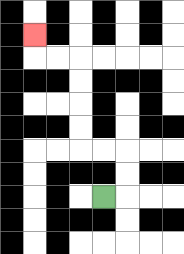{'start': '[4, 8]', 'end': '[1, 1]', 'path_directions': 'R,U,U,L,L,U,U,U,U,L,L,U', 'path_coordinates': '[[4, 8], [5, 8], [5, 7], [5, 6], [4, 6], [3, 6], [3, 5], [3, 4], [3, 3], [3, 2], [2, 2], [1, 2], [1, 1]]'}